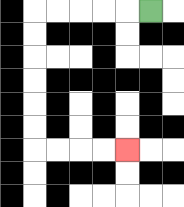{'start': '[6, 0]', 'end': '[5, 6]', 'path_directions': 'L,L,L,L,L,D,D,D,D,D,D,R,R,R,R', 'path_coordinates': '[[6, 0], [5, 0], [4, 0], [3, 0], [2, 0], [1, 0], [1, 1], [1, 2], [1, 3], [1, 4], [1, 5], [1, 6], [2, 6], [3, 6], [4, 6], [5, 6]]'}